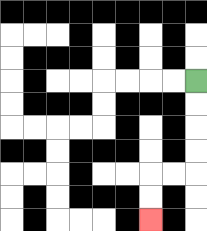{'start': '[8, 3]', 'end': '[6, 9]', 'path_directions': 'D,D,D,D,L,L,D,D', 'path_coordinates': '[[8, 3], [8, 4], [8, 5], [8, 6], [8, 7], [7, 7], [6, 7], [6, 8], [6, 9]]'}